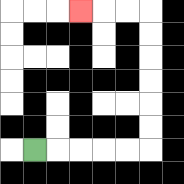{'start': '[1, 6]', 'end': '[3, 0]', 'path_directions': 'R,R,R,R,R,U,U,U,U,U,U,L,L,L', 'path_coordinates': '[[1, 6], [2, 6], [3, 6], [4, 6], [5, 6], [6, 6], [6, 5], [6, 4], [6, 3], [6, 2], [6, 1], [6, 0], [5, 0], [4, 0], [3, 0]]'}